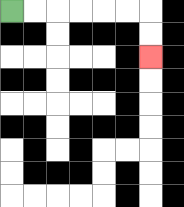{'start': '[0, 0]', 'end': '[6, 2]', 'path_directions': 'R,R,R,R,R,R,D,D', 'path_coordinates': '[[0, 0], [1, 0], [2, 0], [3, 0], [4, 0], [5, 0], [6, 0], [6, 1], [6, 2]]'}